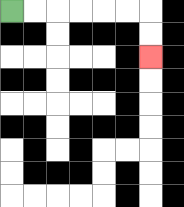{'start': '[0, 0]', 'end': '[6, 2]', 'path_directions': 'R,R,R,R,R,R,D,D', 'path_coordinates': '[[0, 0], [1, 0], [2, 0], [3, 0], [4, 0], [5, 0], [6, 0], [6, 1], [6, 2]]'}